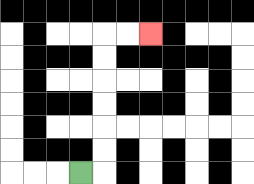{'start': '[3, 7]', 'end': '[6, 1]', 'path_directions': 'R,U,U,U,U,U,U,R,R', 'path_coordinates': '[[3, 7], [4, 7], [4, 6], [4, 5], [4, 4], [4, 3], [4, 2], [4, 1], [5, 1], [6, 1]]'}